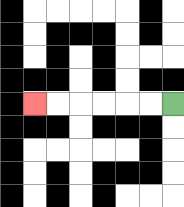{'start': '[7, 4]', 'end': '[1, 4]', 'path_directions': 'L,L,L,L,L,L', 'path_coordinates': '[[7, 4], [6, 4], [5, 4], [4, 4], [3, 4], [2, 4], [1, 4]]'}